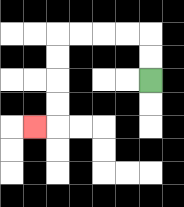{'start': '[6, 3]', 'end': '[1, 5]', 'path_directions': 'U,U,L,L,L,L,D,D,D,D,L', 'path_coordinates': '[[6, 3], [6, 2], [6, 1], [5, 1], [4, 1], [3, 1], [2, 1], [2, 2], [2, 3], [2, 4], [2, 5], [1, 5]]'}